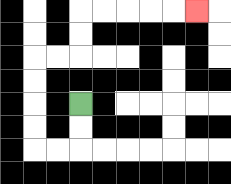{'start': '[3, 4]', 'end': '[8, 0]', 'path_directions': 'D,D,L,L,U,U,U,U,R,R,U,U,R,R,R,R,R', 'path_coordinates': '[[3, 4], [3, 5], [3, 6], [2, 6], [1, 6], [1, 5], [1, 4], [1, 3], [1, 2], [2, 2], [3, 2], [3, 1], [3, 0], [4, 0], [5, 0], [6, 0], [7, 0], [8, 0]]'}